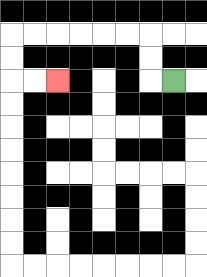{'start': '[7, 3]', 'end': '[2, 3]', 'path_directions': 'L,U,U,L,L,L,L,L,L,D,D,R,R', 'path_coordinates': '[[7, 3], [6, 3], [6, 2], [6, 1], [5, 1], [4, 1], [3, 1], [2, 1], [1, 1], [0, 1], [0, 2], [0, 3], [1, 3], [2, 3]]'}